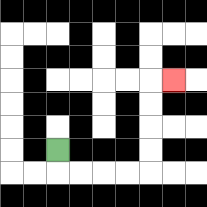{'start': '[2, 6]', 'end': '[7, 3]', 'path_directions': 'D,R,R,R,R,U,U,U,U,R', 'path_coordinates': '[[2, 6], [2, 7], [3, 7], [4, 7], [5, 7], [6, 7], [6, 6], [6, 5], [6, 4], [6, 3], [7, 3]]'}